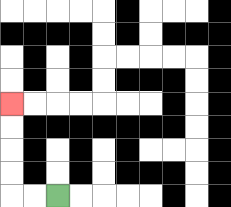{'start': '[2, 8]', 'end': '[0, 4]', 'path_directions': 'L,L,U,U,U,U', 'path_coordinates': '[[2, 8], [1, 8], [0, 8], [0, 7], [0, 6], [0, 5], [0, 4]]'}